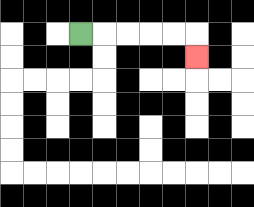{'start': '[3, 1]', 'end': '[8, 2]', 'path_directions': 'R,R,R,R,R,D', 'path_coordinates': '[[3, 1], [4, 1], [5, 1], [6, 1], [7, 1], [8, 1], [8, 2]]'}